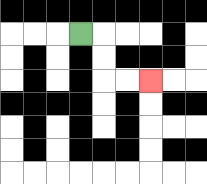{'start': '[3, 1]', 'end': '[6, 3]', 'path_directions': 'R,D,D,R,R', 'path_coordinates': '[[3, 1], [4, 1], [4, 2], [4, 3], [5, 3], [6, 3]]'}